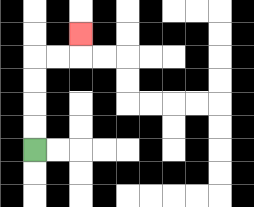{'start': '[1, 6]', 'end': '[3, 1]', 'path_directions': 'U,U,U,U,R,R,U', 'path_coordinates': '[[1, 6], [1, 5], [1, 4], [1, 3], [1, 2], [2, 2], [3, 2], [3, 1]]'}